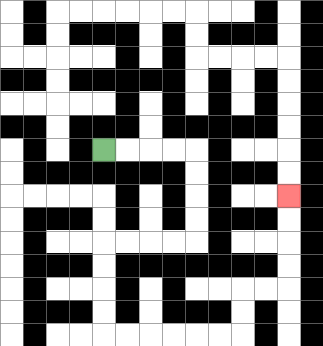{'start': '[4, 6]', 'end': '[12, 8]', 'path_directions': 'R,R,R,R,D,D,D,D,L,L,L,L,D,D,D,D,R,R,R,R,R,R,U,U,R,R,U,U,U,U', 'path_coordinates': '[[4, 6], [5, 6], [6, 6], [7, 6], [8, 6], [8, 7], [8, 8], [8, 9], [8, 10], [7, 10], [6, 10], [5, 10], [4, 10], [4, 11], [4, 12], [4, 13], [4, 14], [5, 14], [6, 14], [7, 14], [8, 14], [9, 14], [10, 14], [10, 13], [10, 12], [11, 12], [12, 12], [12, 11], [12, 10], [12, 9], [12, 8]]'}